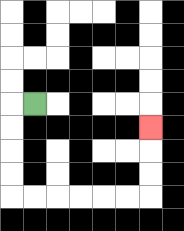{'start': '[1, 4]', 'end': '[6, 5]', 'path_directions': 'L,D,D,D,D,R,R,R,R,R,R,U,U,U', 'path_coordinates': '[[1, 4], [0, 4], [0, 5], [0, 6], [0, 7], [0, 8], [1, 8], [2, 8], [3, 8], [4, 8], [5, 8], [6, 8], [6, 7], [6, 6], [6, 5]]'}